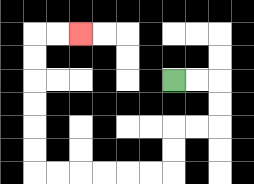{'start': '[7, 3]', 'end': '[3, 1]', 'path_directions': 'R,R,D,D,L,L,D,D,L,L,L,L,L,L,U,U,U,U,U,U,R,R', 'path_coordinates': '[[7, 3], [8, 3], [9, 3], [9, 4], [9, 5], [8, 5], [7, 5], [7, 6], [7, 7], [6, 7], [5, 7], [4, 7], [3, 7], [2, 7], [1, 7], [1, 6], [1, 5], [1, 4], [1, 3], [1, 2], [1, 1], [2, 1], [3, 1]]'}